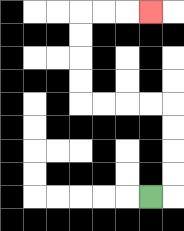{'start': '[6, 8]', 'end': '[6, 0]', 'path_directions': 'R,U,U,U,U,L,L,L,L,U,U,U,U,R,R,R', 'path_coordinates': '[[6, 8], [7, 8], [7, 7], [7, 6], [7, 5], [7, 4], [6, 4], [5, 4], [4, 4], [3, 4], [3, 3], [3, 2], [3, 1], [3, 0], [4, 0], [5, 0], [6, 0]]'}